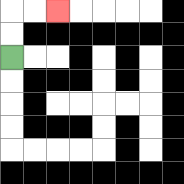{'start': '[0, 2]', 'end': '[2, 0]', 'path_directions': 'U,U,R,R', 'path_coordinates': '[[0, 2], [0, 1], [0, 0], [1, 0], [2, 0]]'}